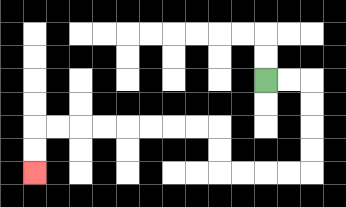{'start': '[11, 3]', 'end': '[1, 7]', 'path_directions': 'R,R,D,D,D,D,L,L,L,L,U,U,L,L,L,L,L,L,L,L,D,D', 'path_coordinates': '[[11, 3], [12, 3], [13, 3], [13, 4], [13, 5], [13, 6], [13, 7], [12, 7], [11, 7], [10, 7], [9, 7], [9, 6], [9, 5], [8, 5], [7, 5], [6, 5], [5, 5], [4, 5], [3, 5], [2, 5], [1, 5], [1, 6], [1, 7]]'}